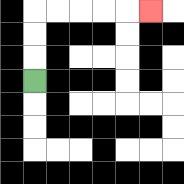{'start': '[1, 3]', 'end': '[6, 0]', 'path_directions': 'U,U,U,R,R,R,R,R', 'path_coordinates': '[[1, 3], [1, 2], [1, 1], [1, 0], [2, 0], [3, 0], [4, 0], [5, 0], [6, 0]]'}